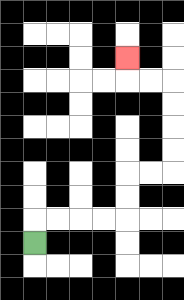{'start': '[1, 10]', 'end': '[5, 2]', 'path_directions': 'U,R,R,R,R,U,U,R,R,U,U,U,U,L,L,U', 'path_coordinates': '[[1, 10], [1, 9], [2, 9], [3, 9], [4, 9], [5, 9], [5, 8], [5, 7], [6, 7], [7, 7], [7, 6], [7, 5], [7, 4], [7, 3], [6, 3], [5, 3], [5, 2]]'}